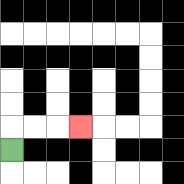{'start': '[0, 6]', 'end': '[3, 5]', 'path_directions': 'U,R,R,R', 'path_coordinates': '[[0, 6], [0, 5], [1, 5], [2, 5], [3, 5]]'}